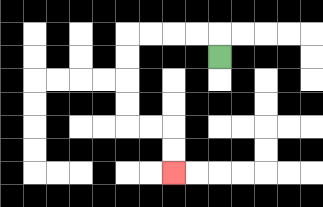{'start': '[9, 2]', 'end': '[7, 7]', 'path_directions': 'U,L,L,L,L,D,D,D,D,R,R,D,D', 'path_coordinates': '[[9, 2], [9, 1], [8, 1], [7, 1], [6, 1], [5, 1], [5, 2], [5, 3], [5, 4], [5, 5], [6, 5], [7, 5], [7, 6], [7, 7]]'}